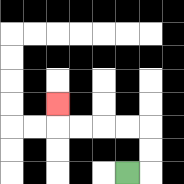{'start': '[5, 7]', 'end': '[2, 4]', 'path_directions': 'R,U,U,L,L,L,L,U', 'path_coordinates': '[[5, 7], [6, 7], [6, 6], [6, 5], [5, 5], [4, 5], [3, 5], [2, 5], [2, 4]]'}